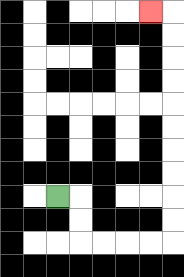{'start': '[2, 8]', 'end': '[6, 0]', 'path_directions': 'R,D,D,R,R,R,R,U,U,U,U,U,U,U,U,U,U,L', 'path_coordinates': '[[2, 8], [3, 8], [3, 9], [3, 10], [4, 10], [5, 10], [6, 10], [7, 10], [7, 9], [7, 8], [7, 7], [7, 6], [7, 5], [7, 4], [7, 3], [7, 2], [7, 1], [7, 0], [6, 0]]'}